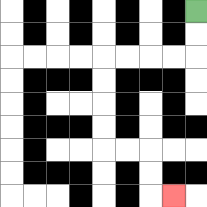{'start': '[8, 0]', 'end': '[7, 8]', 'path_directions': 'D,D,L,L,L,L,D,D,D,D,R,R,D,D,R', 'path_coordinates': '[[8, 0], [8, 1], [8, 2], [7, 2], [6, 2], [5, 2], [4, 2], [4, 3], [4, 4], [4, 5], [4, 6], [5, 6], [6, 6], [6, 7], [6, 8], [7, 8]]'}